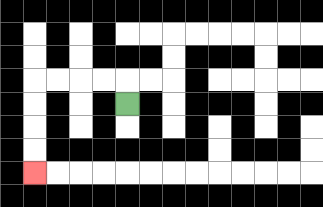{'start': '[5, 4]', 'end': '[1, 7]', 'path_directions': 'U,L,L,L,L,D,D,D,D', 'path_coordinates': '[[5, 4], [5, 3], [4, 3], [3, 3], [2, 3], [1, 3], [1, 4], [1, 5], [1, 6], [1, 7]]'}